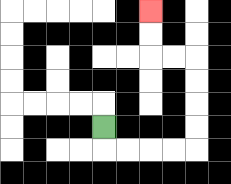{'start': '[4, 5]', 'end': '[6, 0]', 'path_directions': 'D,R,R,R,R,U,U,U,U,L,L,U,U', 'path_coordinates': '[[4, 5], [4, 6], [5, 6], [6, 6], [7, 6], [8, 6], [8, 5], [8, 4], [8, 3], [8, 2], [7, 2], [6, 2], [6, 1], [6, 0]]'}